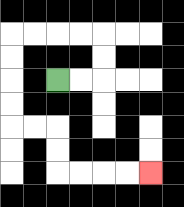{'start': '[2, 3]', 'end': '[6, 7]', 'path_directions': 'R,R,U,U,L,L,L,L,D,D,D,D,R,R,D,D,R,R,R,R', 'path_coordinates': '[[2, 3], [3, 3], [4, 3], [4, 2], [4, 1], [3, 1], [2, 1], [1, 1], [0, 1], [0, 2], [0, 3], [0, 4], [0, 5], [1, 5], [2, 5], [2, 6], [2, 7], [3, 7], [4, 7], [5, 7], [6, 7]]'}